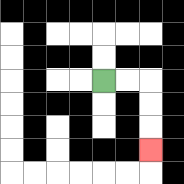{'start': '[4, 3]', 'end': '[6, 6]', 'path_directions': 'R,R,D,D,D', 'path_coordinates': '[[4, 3], [5, 3], [6, 3], [6, 4], [6, 5], [6, 6]]'}